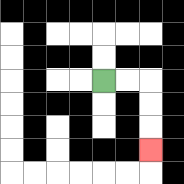{'start': '[4, 3]', 'end': '[6, 6]', 'path_directions': 'R,R,D,D,D', 'path_coordinates': '[[4, 3], [5, 3], [6, 3], [6, 4], [6, 5], [6, 6]]'}